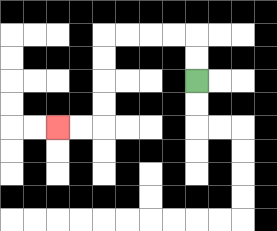{'start': '[8, 3]', 'end': '[2, 5]', 'path_directions': 'U,U,L,L,L,L,D,D,D,D,L,L', 'path_coordinates': '[[8, 3], [8, 2], [8, 1], [7, 1], [6, 1], [5, 1], [4, 1], [4, 2], [4, 3], [4, 4], [4, 5], [3, 5], [2, 5]]'}